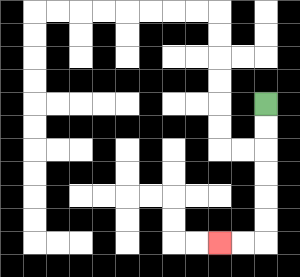{'start': '[11, 4]', 'end': '[9, 10]', 'path_directions': 'D,D,D,D,D,D,L,L', 'path_coordinates': '[[11, 4], [11, 5], [11, 6], [11, 7], [11, 8], [11, 9], [11, 10], [10, 10], [9, 10]]'}